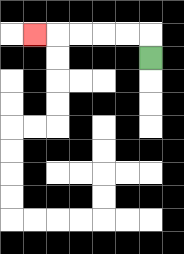{'start': '[6, 2]', 'end': '[1, 1]', 'path_directions': 'U,L,L,L,L,L', 'path_coordinates': '[[6, 2], [6, 1], [5, 1], [4, 1], [3, 1], [2, 1], [1, 1]]'}